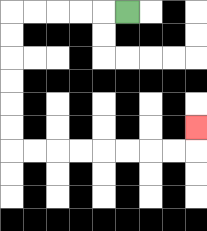{'start': '[5, 0]', 'end': '[8, 5]', 'path_directions': 'L,L,L,L,L,D,D,D,D,D,D,R,R,R,R,R,R,R,R,U', 'path_coordinates': '[[5, 0], [4, 0], [3, 0], [2, 0], [1, 0], [0, 0], [0, 1], [0, 2], [0, 3], [0, 4], [0, 5], [0, 6], [1, 6], [2, 6], [3, 6], [4, 6], [5, 6], [6, 6], [7, 6], [8, 6], [8, 5]]'}